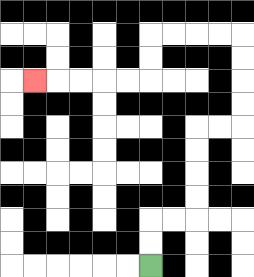{'start': '[6, 11]', 'end': '[1, 3]', 'path_directions': 'U,U,R,R,U,U,U,U,R,R,U,U,U,U,L,L,L,L,D,D,L,L,L,L,L', 'path_coordinates': '[[6, 11], [6, 10], [6, 9], [7, 9], [8, 9], [8, 8], [8, 7], [8, 6], [8, 5], [9, 5], [10, 5], [10, 4], [10, 3], [10, 2], [10, 1], [9, 1], [8, 1], [7, 1], [6, 1], [6, 2], [6, 3], [5, 3], [4, 3], [3, 3], [2, 3], [1, 3]]'}